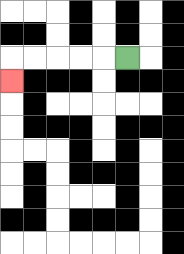{'start': '[5, 2]', 'end': '[0, 3]', 'path_directions': 'L,L,L,L,L,D', 'path_coordinates': '[[5, 2], [4, 2], [3, 2], [2, 2], [1, 2], [0, 2], [0, 3]]'}